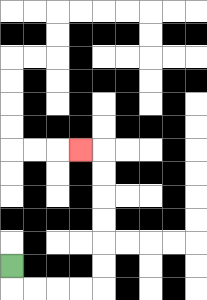{'start': '[0, 11]', 'end': '[3, 6]', 'path_directions': 'D,R,R,R,R,U,U,U,U,U,U,L', 'path_coordinates': '[[0, 11], [0, 12], [1, 12], [2, 12], [3, 12], [4, 12], [4, 11], [4, 10], [4, 9], [4, 8], [4, 7], [4, 6], [3, 6]]'}